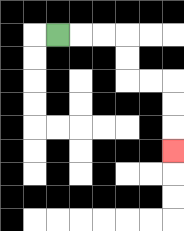{'start': '[2, 1]', 'end': '[7, 6]', 'path_directions': 'R,R,R,D,D,R,R,D,D,D', 'path_coordinates': '[[2, 1], [3, 1], [4, 1], [5, 1], [5, 2], [5, 3], [6, 3], [7, 3], [7, 4], [7, 5], [7, 6]]'}